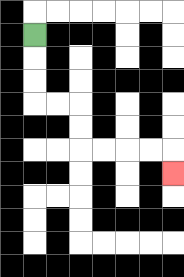{'start': '[1, 1]', 'end': '[7, 7]', 'path_directions': 'D,D,D,R,R,D,D,R,R,R,R,D', 'path_coordinates': '[[1, 1], [1, 2], [1, 3], [1, 4], [2, 4], [3, 4], [3, 5], [3, 6], [4, 6], [5, 6], [6, 6], [7, 6], [7, 7]]'}